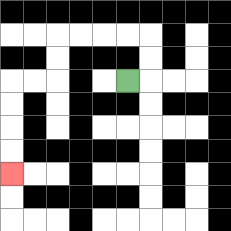{'start': '[5, 3]', 'end': '[0, 7]', 'path_directions': 'R,U,U,L,L,L,L,D,D,L,L,D,D,D,D', 'path_coordinates': '[[5, 3], [6, 3], [6, 2], [6, 1], [5, 1], [4, 1], [3, 1], [2, 1], [2, 2], [2, 3], [1, 3], [0, 3], [0, 4], [0, 5], [0, 6], [0, 7]]'}